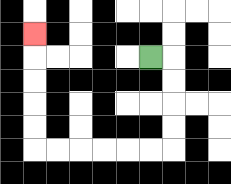{'start': '[6, 2]', 'end': '[1, 1]', 'path_directions': 'R,D,D,D,D,L,L,L,L,L,L,U,U,U,U,U', 'path_coordinates': '[[6, 2], [7, 2], [7, 3], [7, 4], [7, 5], [7, 6], [6, 6], [5, 6], [4, 6], [3, 6], [2, 6], [1, 6], [1, 5], [1, 4], [1, 3], [1, 2], [1, 1]]'}